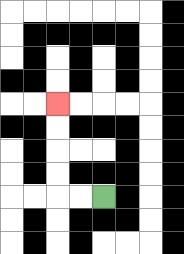{'start': '[4, 8]', 'end': '[2, 4]', 'path_directions': 'L,L,U,U,U,U', 'path_coordinates': '[[4, 8], [3, 8], [2, 8], [2, 7], [2, 6], [2, 5], [2, 4]]'}